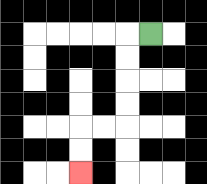{'start': '[6, 1]', 'end': '[3, 7]', 'path_directions': 'L,D,D,D,D,L,L,D,D', 'path_coordinates': '[[6, 1], [5, 1], [5, 2], [5, 3], [5, 4], [5, 5], [4, 5], [3, 5], [3, 6], [3, 7]]'}